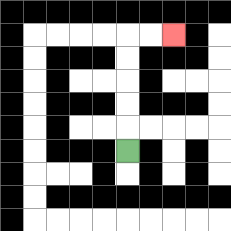{'start': '[5, 6]', 'end': '[7, 1]', 'path_directions': 'U,U,U,U,U,R,R', 'path_coordinates': '[[5, 6], [5, 5], [5, 4], [5, 3], [5, 2], [5, 1], [6, 1], [7, 1]]'}